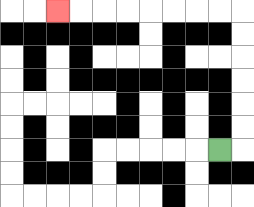{'start': '[9, 6]', 'end': '[2, 0]', 'path_directions': 'R,U,U,U,U,U,U,L,L,L,L,L,L,L,L', 'path_coordinates': '[[9, 6], [10, 6], [10, 5], [10, 4], [10, 3], [10, 2], [10, 1], [10, 0], [9, 0], [8, 0], [7, 0], [6, 0], [5, 0], [4, 0], [3, 0], [2, 0]]'}